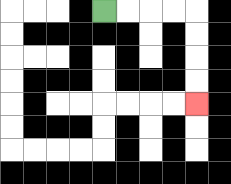{'start': '[4, 0]', 'end': '[8, 4]', 'path_directions': 'R,R,R,R,D,D,D,D', 'path_coordinates': '[[4, 0], [5, 0], [6, 0], [7, 0], [8, 0], [8, 1], [8, 2], [8, 3], [8, 4]]'}